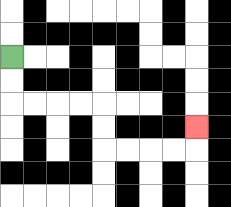{'start': '[0, 2]', 'end': '[8, 5]', 'path_directions': 'D,D,R,R,R,R,D,D,R,R,R,R,U', 'path_coordinates': '[[0, 2], [0, 3], [0, 4], [1, 4], [2, 4], [3, 4], [4, 4], [4, 5], [4, 6], [5, 6], [6, 6], [7, 6], [8, 6], [8, 5]]'}